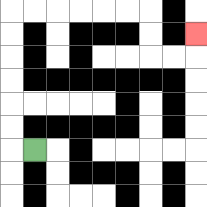{'start': '[1, 6]', 'end': '[8, 1]', 'path_directions': 'L,U,U,U,U,U,U,R,R,R,R,R,R,D,D,R,R,U', 'path_coordinates': '[[1, 6], [0, 6], [0, 5], [0, 4], [0, 3], [0, 2], [0, 1], [0, 0], [1, 0], [2, 0], [3, 0], [4, 0], [5, 0], [6, 0], [6, 1], [6, 2], [7, 2], [8, 2], [8, 1]]'}